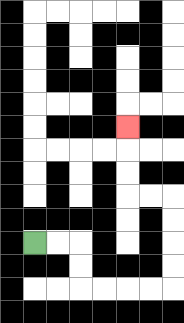{'start': '[1, 10]', 'end': '[5, 5]', 'path_directions': 'R,R,D,D,R,R,R,R,U,U,U,U,L,L,U,U,U', 'path_coordinates': '[[1, 10], [2, 10], [3, 10], [3, 11], [3, 12], [4, 12], [5, 12], [6, 12], [7, 12], [7, 11], [7, 10], [7, 9], [7, 8], [6, 8], [5, 8], [5, 7], [5, 6], [5, 5]]'}